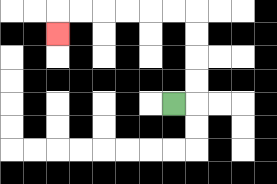{'start': '[7, 4]', 'end': '[2, 1]', 'path_directions': 'R,U,U,U,U,L,L,L,L,L,L,D', 'path_coordinates': '[[7, 4], [8, 4], [8, 3], [8, 2], [8, 1], [8, 0], [7, 0], [6, 0], [5, 0], [4, 0], [3, 0], [2, 0], [2, 1]]'}